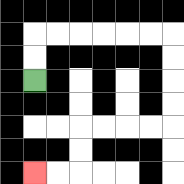{'start': '[1, 3]', 'end': '[1, 7]', 'path_directions': 'U,U,R,R,R,R,R,R,D,D,D,D,L,L,L,L,D,D,L,L', 'path_coordinates': '[[1, 3], [1, 2], [1, 1], [2, 1], [3, 1], [4, 1], [5, 1], [6, 1], [7, 1], [7, 2], [7, 3], [7, 4], [7, 5], [6, 5], [5, 5], [4, 5], [3, 5], [3, 6], [3, 7], [2, 7], [1, 7]]'}